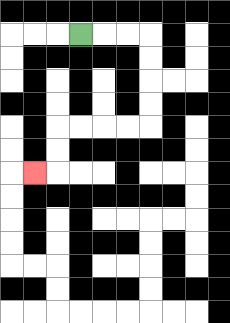{'start': '[3, 1]', 'end': '[1, 7]', 'path_directions': 'R,R,R,D,D,D,D,L,L,L,L,D,D,L', 'path_coordinates': '[[3, 1], [4, 1], [5, 1], [6, 1], [6, 2], [6, 3], [6, 4], [6, 5], [5, 5], [4, 5], [3, 5], [2, 5], [2, 6], [2, 7], [1, 7]]'}